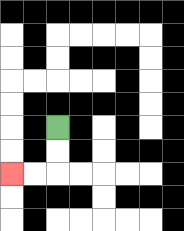{'start': '[2, 5]', 'end': '[0, 7]', 'path_directions': 'D,D,L,L', 'path_coordinates': '[[2, 5], [2, 6], [2, 7], [1, 7], [0, 7]]'}